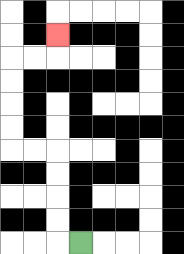{'start': '[3, 10]', 'end': '[2, 1]', 'path_directions': 'L,U,U,U,U,L,L,U,U,U,U,R,R,U', 'path_coordinates': '[[3, 10], [2, 10], [2, 9], [2, 8], [2, 7], [2, 6], [1, 6], [0, 6], [0, 5], [0, 4], [0, 3], [0, 2], [1, 2], [2, 2], [2, 1]]'}